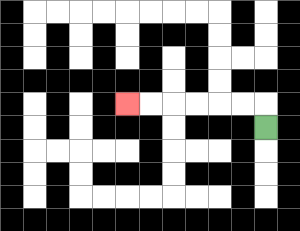{'start': '[11, 5]', 'end': '[5, 4]', 'path_directions': 'U,L,L,L,L,L,L', 'path_coordinates': '[[11, 5], [11, 4], [10, 4], [9, 4], [8, 4], [7, 4], [6, 4], [5, 4]]'}